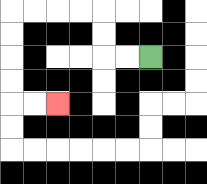{'start': '[6, 2]', 'end': '[2, 4]', 'path_directions': 'L,L,U,U,L,L,L,L,D,D,D,D,R,R', 'path_coordinates': '[[6, 2], [5, 2], [4, 2], [4, 1], [4, 0], [3, 0], [2, 0], [1, 0], [0, 0], [0, 1], [0, 2], [0, 3], [0, 4], [1, 4], [2, 4]]'}